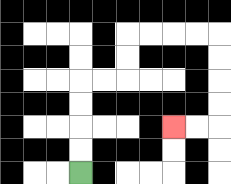{'start': '[3, 7]', 'end': '[7, 5]', 'path_directions': 'U,U,U,U,R,R,U,U,R,R,R,R,D,D,D,D,L,L', 'path_coordinates': '[[3, 7], [3, 6], [3, 5], [3, 4], [3, 3], [4, 3], [5, 3], [5, 2], [5, 1], [6, 1], [7, 1], [8, 1], [9, 1], [9, 2], [9, 3], [9, 4], [9, 5], [8, 5], [7, 5]]'}